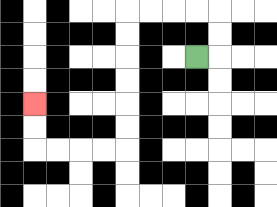{'start': '[8, 2]', 'end': '[1, 4]', 'path_directions': 'R,U,U,L,L,L,L,D,D,D,D,D,D,L,L,L,L,U,U', 'path_coordinates': '[[8, 2], [9, 2], [9, 1], [9, 0], [8, 0], [7, 0], [6, 0], [5, 0], [5, 1], [5, 2], [5, 3], [5, 4], [5, 5], [5, 6], [4, 6], [3, 6], [2, 6], [1, 6], [1, 5], [1, 4]]'}